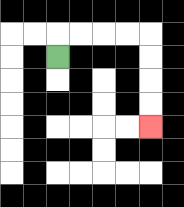{'start': '[2, 2]', 'end': '[6, 5]', 'path_directions': 'U,R,R,R,R,D,D,D,D', 'path_coordinates': '[[2, 2], [2, 1], [3, 1], [4, 1], [5, 1], [6, 1], [6, 2], [6, 3], [6, 4], [6, 5]]'}